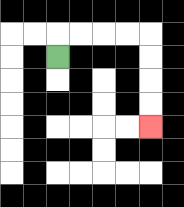{'start': '[2, 2]', 'end': '[6, 5]', 'path_directions': 'U,R,R,R,R,D,D,D,D', 'path_coordinates': '[[2, 2], [2, 1], [3, 1], [4, 1], [5, 1], [6, 1], [6, 2], [6, 3], [6, 4], [6, 5]]'}